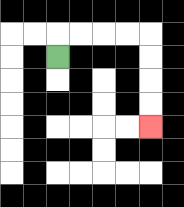{'start': '[2, 2]', 'end': '[6, 5]', 'path_directions': 'U,R,R,R,R,D,D,D,D', 'path_coordinates': '[[2, 2], [2, 1], [3, 1], [4, 1], [5, 1], [6, 1], [6, 2], [6, 3], [6, 4], [6, 5]]'}